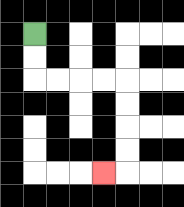{'start': '[1, 1]', 'end': '[4, 7]', 'path_directions': 'D,D,R,R,R,R,D,D,D,D,L', 'path_coordinates': '[[1, 1], [1, 2], [1, 3], [2, 3], [3, 3], [4, 3], [5, 3], [5, 4], [5, 5], [5, 6], [5, 7], [4, 7]]'}